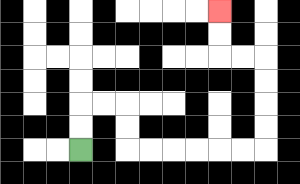{'start': '[3, 6]', 'end': '[9, 0]', 'path_directions': 'U,U,R,R,D,D,R,R,R,R,R,R,U,U,U,U,L,L,U,U', 'path_coordinates': '[[3, 6], [3, 5], [3, 4], [4, 4], [5, 4], [5, 5], [5, 6], [6, 6], [7, 6], [8, 6], [9, 6], [10, 6], [11, 6], [11, 5], [11, 4], [11, 3], [11, 2], [10, 2], [9, 2], [9, 1], [9, 0]]'}